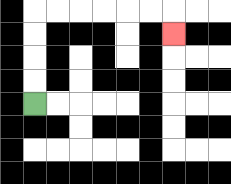{'start': '[1, 4]', 'end': '[7, 1]', 'path_directions': 'U,U,U,U,R,R,R,R,R,R,D', 'path_coordinates': '[[1, 4], [1, 3], [1, 2], [1, 1], [1, 0], [2, 0], [3, 0], [4, 0], [5, 0], [6, 0], [7, 0], [7, 1]]'}